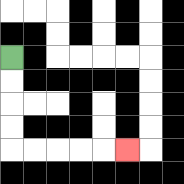{'start': '[0, 2]', 'end': '[5, 6]', 'path_directions': 'D,D,D,D,R,R,R,R,R', 'path_coordinates': '[[0, 2], [0, 3], [0, 4], [0, 5], [0, 6], [1, 6], [2, 6], [3, 6], [4, 6], [5, 6]]'}